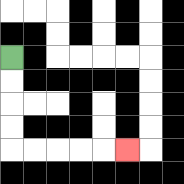{'start': '[0, 2]', 'end': '[5, 6]', 'path_directions': 'D,D,D,D,R,R,R,R,R', 'path_coordinates': '[[0, 2], [0, 3], [0, 4], [0, 5], [0, 6], [1, 6], [2, 6], [3, 6], [4, 6], [5, 6]]'}